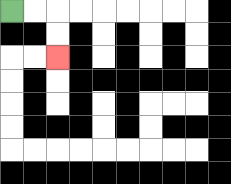{'start': '[0, 0]', 'end': '[2, 2]', 'path_directions': 'R,R,D,D', 'path_coordinates': '[[0, 0], [1, 0], [2, 0], [2, 1], [2, 2]]'}